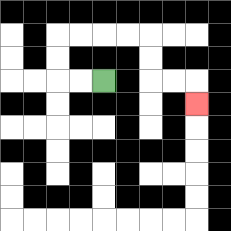{'start': '[4, 3]', 'end': '[8, 4]', 'path_directions': 'L,L,U,U,R,R,R,R,D,D,R,R,D', 'path_coordinates': '[[4, 3], [3, 3], [2, 3], [2, 2], [2, 1], [3, 1], [4, 1], [5, 1], [6, 1], [6, 2], [6, 3], [7, 3], [8, 3], [8, 4]]'}